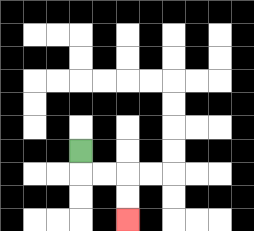{'start': '[3, 6]', 'end': '[5, 9]', 'path_directions': 'D,R,R,D,D', 'path_coordinates': '[[3, 6], [3, 7], [4, 7], [5, 7], [5, 8], [5, 9]]'}